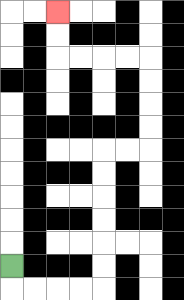{'start': '[0, 11]', 'end': '[2, 0]', 'path_directions': 'D,R,R,R,R,U,U,U,U,U,U,R,R,U,U,U,U,L,L,L,L,U,U', 'path_coordinates': '[[0, 11], [0, 12], [1, 12], [2, 12], [3, 12], [4, 12], [4, 11], [4, 10], [4, 9], [4, 8], [4, 7], [4, 6], [5, 6], [6, 6], [6, 5], [6, 4], [6, 3], [6, 2], [5, 2], [4, 2], [3, 2], [2, 2], [2, 1], [2, 0]]'}